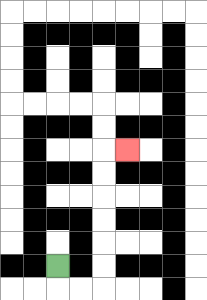{'start': '[2, 11]', 'end': '[5, 6]', 'path_directions': 'D,R,R,U,U,U,U,U,U,R', 'path_coordinates': '[[2, 11], [2, 12], [3, 12], [4, 12], [4, 11], [4, 10], [4, 9], [4, 8], [4, 7], [4, 6], [5, 6]]'}